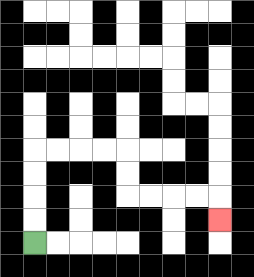{'start': '[1, 10]', 'end': '[9, 9]', 'path_directions': 'U,U,U,U,R,R,R,R,D,D,R,R,R,R,D', 'path_coordinates': '[[1, 10], [1, 9], [1, 8], [1, 7], [1, 6], [2, 6], [3, 6], [4, 6], [5, 6], [5, 7], [5, 8], [6, 8], [7, 8], [8, 8], [9, 8], [9, 9]]'}